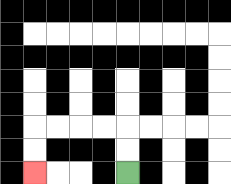{'start': '[5, 7]', 'end': '[1, 7]', 'path_directions': 'U,U,L,L,L,L,D,D', 'path_coordinates': '[[5, 7], [5, 6], [5, 5], [4, 5], [3, 5], [2, 5], [1, 5], [1, 6], [1, 7]]'}